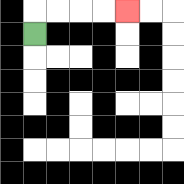{'start': '[1, 1]', 'end': '[5, 0]', 'path_directions': 'U,R,R,R,R', 'path_coordinates': '[[1, 1], [1, 0], [2, 0], [3, 0], [4, 0], [5, 0]]'}